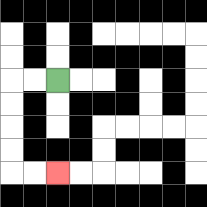{'start': '[2, 3]', 'end': '[2, 7]', 'path_directions': 'L,L,D,D,D,D,R,R', 'path_coordinates': '[[2, 3], [1, 3], [0, 3], [0, 4], [0, 5], [0, 6], [0, 7], [1, 7], [2, 7]]'}